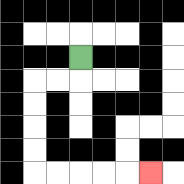{'start': '[3, 2]', 'end': '[6, 7]', 'path_directions': 'D,L,L,D,D,D,D,R,R,R,R,R', 'path_coordinates': '[[3, 2], [3, 3], [2, 3], [1, 3], [1, 4], [1, 5], [1, 6], [1, 7], [2, 7], [3, 7], [4, 7], [5, 7], [6, 7]]'}